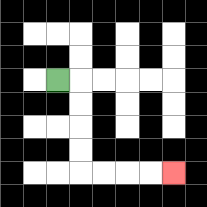{'start': '[2, 3]', 'end': '[7, 7]', 'path_directions': 'R,D,D,D,D,R,R,R,R', 'path_coordinates': '[[2, 3], [3, 3], [3, 4], [3, 5], [3, 6], [3, 7], [4, 7], [5, 7], [6, 7], [7, 7]]'}